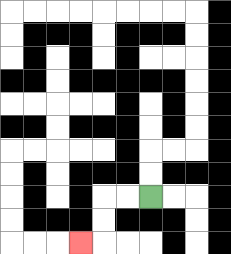{'start': '[6, 8]', 'end': '[3, 10]', 'path_directions': 'L,L,D,D,L', 'path_coordinates': '[[6, 8], [5, 8], [4, 8], [4, 9], [4, 10], [3, 10]]'}